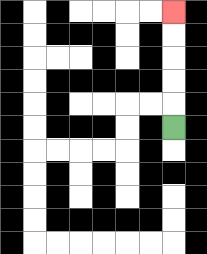{'start': '[7, 5]', 'end': '[7, 0]', 'path_directions': 'U,U,U,U,U', 'path_coordinates': '[[7, 5], [7, 4], [7, 3], [7, 2], [7, 1], [7, 0]]'}